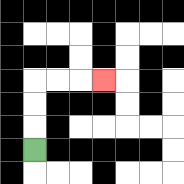{'start': '[1, 6]', 'end': '[4, 3]', 'path_directions': 'U,U,U,R,R,R', 'path_coordinates': '[[1, 6], [1, 5], [1, 4], [1, 3], [2, 3], [3, 3], [4, 3]]'}